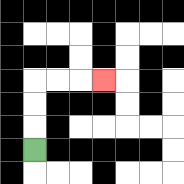{'start': '[1, 6]', 'end': '[4, 3]', 'path_directions': 'U,U,U,R,R,R', 'path_coordinates': '[[1, 6], [1, 5], [1, 4], [1, 3], [2, 3], [3, 3], [4, 3]]'}